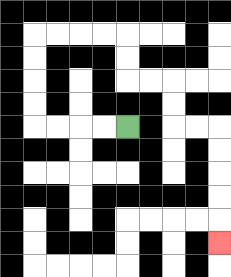{'start': '[5, 5]', 'end': '[9, 10]', 'path_directions': 'L,L,L,L,U,U,U,U,R,R,R,R,D,D,R,R,D,D,R,R,D,D,D,D,D', 'path_coordinates': '[[5, 5], [4, 5], [3, 5], [2, 5], [1, 5], [1, 4], [1, 3], [1, 2], [1, 1], [2, 1], [3, 1], [4, 1], [5, 1], [5, 2], [5, 3], [6, 3], [7, 3], [7, 4], [7, 5], [8, 5], [9, 5], [9, 6], [9, 7], [9, 8], [9, 9], [9, 10]]'}